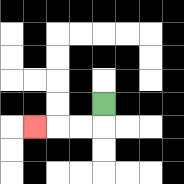{'start': '[4, 4]', 'end': '[1, 5]', 'path_directions': 'D,L,L,L', 'path_coordinates': '[[4, 4], [4, 5], [3, 5], [2, 5], [1, 5]]'}